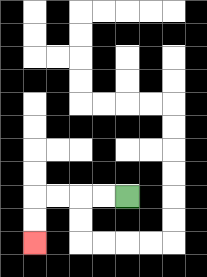{'start': '[5, 8]', 'end': '[1, 10]', 'path_directions': 'L,L,L,L,D,D', 'path_coordinates': '[[5, 8], [4, 8], [3, 8], [2, 8], [1, 8], [1, 9], [1, 10]]'}